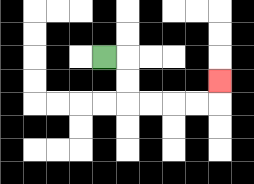{'start': '[4, 2]', 'end': '[9, 3]', 'path_directions': 'R,D,D,R,R,R,R,U', 'path_coordinates': '[[4, 2], [5, 2], [5, 3], [5, 4], [6, 4], [7, 4], [8, 4], [9, 4], [9, 3]]'}